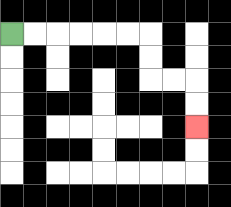{'start': '[0, 1]', 'end': '[8, 5]', 'path_directions': 'R,R,R,R,R,R,D,D,R,R,D,D', 'path_coordinates': '[[0, 1], [1, 1], [2, 1], [3, 1], [4, 1], [5, 1], [6, 1], [6, 2], [6, 3], [7, 3], [8, 3], [8, 4], [8, 5]]'}